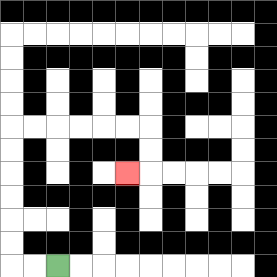{'start': '[2, 11]', 'end': '[5, 7]', 'path_directions': 'L,L,U,U,U,U,U,U,R,R,R,R,R,R,D,D,L', 'path_coordinates': '[[2, 11], [1, 11], [0, 11], [0, 10], [0, 9], [0, 8], [0, 7], [0, 6], [0, 5], [1, 5], [2, 5], [3, 5], [4, 5], [5, 5], [6, 5], [6, 6], [6, 7], [5, 7]]'}